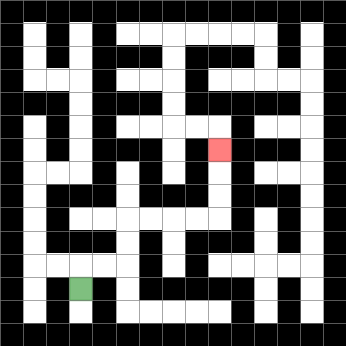{'start': '[3, 12]', 'end': '[9, 6]', 'path_directions': 'U,R,R,U,U,R,R,R,R,U,U,U', 'path_coordinates': '[[3, 12], [3, 11], [4, 11], [5, 11], [5, 10], [5, 9], [6, 9], [7, 9], [8, 9], [9, 9], [9, 8], [9, 7], [9, 6]]'}